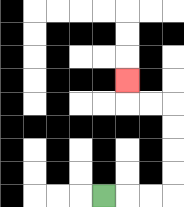{'start': '[4, 8]', 'end': '[5, 3]', 'path_directions': 'R,R,R,U,U,U,U,L,L,U', 'path_coordinates': '[[4, 8], [5, 8], [6, 8], [7, 8], [7, 7], [7, 6], [7, 5], [7, 4], [6, 4], [5, 4], [5, 3]]'}